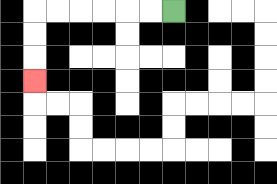{'start': '[7, 0]', 'end': '[1, 3]', 'path_directions': 'L,L,L,L,L,L,D,D,D', 'path_coordinates': '[[7, 0], [6, 0], [5, 0], [4, 0], [3, 0], [2, 0], [1, 0], [1, 1], [1, 2], [1, 3]]'}